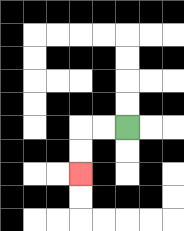{'start': '[5, 5]', 'end': '[3, 7]', 'path_directions': 'L,L,D,D', 'path_coordinates': '[[5, 5], [4, 5], [3, 5], [3, 6], [3, 7]]'}